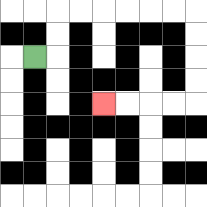{'start': '[1, 2]', 'end': '[4, 4]', 'path_directions': 'R,U,U,R,R,R,R,R,R,D,D,D,D,L,L,L,L', 'path_coordinates': '[[1, 2], [2, 2], [2, 1], [2, 0], [3, 0], [4, 0], [5, 0], [6, 0], [7, 0], [8, 0], [8, 1], [8, 2], [8, 3], [8, 4], [7, 4], [6, 4], [5, 4], [4, 4]]'}